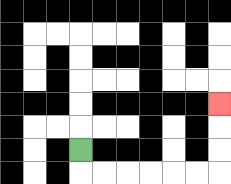{'start': '[3, 6]', 'end': '[9, 4]', 'path_directions': 'D,R,R,R,R,R,R,U,U,U', 'path_coordinates': '[[3, 6], [3, 7], [4, 7], [5, 7], [6, 7], [7, 7], [8, 7], [9, 7], [9, 6], [9, 5], [9, 4]]'}